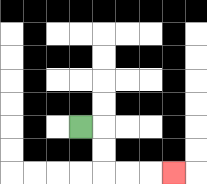{'start': '[3, 5]', 'end': '[7, 7]', 'path_directions': 'R,D,D,R,R,R', 'path_coordinates': '[[3, 5], [4, 5], [4, 6], [4, 7], [5, 7], [6, 7], [7, 7]]'}